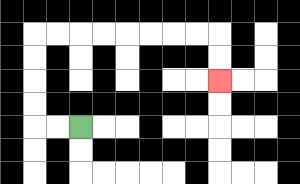{'start': '[3, 5]', 'end': '[9, 3]', 'path_directions': 'L,L,U,U,U,U,R,R,R,R,R,R,R,R,D,D', 'path_coordinates': '[[3, 5], [2, 5], [1, 5], [1, 4], [1, 3], [1, 2], [1, 1], [2, 1], [3, 1], [4, 1], [5, 1], [6, 1], [7, 1], [8, 1], [9, 1], [9, 2], [9, 3]]'}